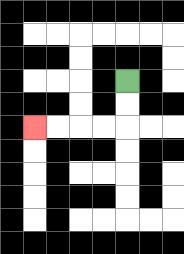{'start': '[5, 3]', 'end': '[1, 5]', 'path_directions': 'D,D,L,L,L,L', 'path_coordinates': '[[5, 3], [5, 4], [5, 5], [4, 5], [3, 5], [2, 5], [1, 5]]'}